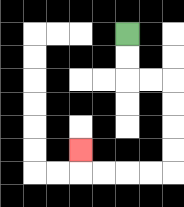{'start': '[5, 1]', 'end': '[3, 6]', 'path_directions': 'D,D,R,R,D,D,D,D,L,L,L,L,U', 'path_coordinates': '[[5, 1], [5, 2], [5, 3], [6, 3], [7, 3], [7, 4], [7, 5], [7, 6], [7, 7], [6, 7], [5, 7], [4, 7], [3, 7], [3, 6]]'}